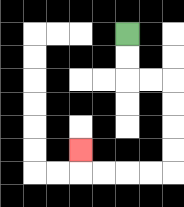{'start': '[5, 1]', 'end': '[3, 6]', 'path_directions': 'D,D,R,R,D,D,D,D,L,L,L,L,U', 'path_coordinates': '[[5, 1], [5, 2], [5, 3], [6, 3], [7, 3], [7, 4], [7, 5], [7, 6], [7, 7], [6, 7], [5, 7], [4, 7], [3, 7], [3, 6]]'}